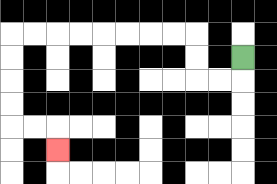{'start': '[10, 2]', 'end': '[2, 6]', 'path_directions': 'D,L,L,U,U,L,L,L,L,L,L,L,L,D,D,D,D,R,R,D', 'path_coordinates': '[[10, 2], [10, 3], [9, 3], [8, 3], [8, 2], [8, 1], [7, 1], [6, 1], [5, 1], [4, 1], [3, 1], [2, 1], [1, 1], [0, 1], [0, 2], [0, 3], [0, 4], [0, 5], [1, 5], [2, 5], [2, 6]]'}